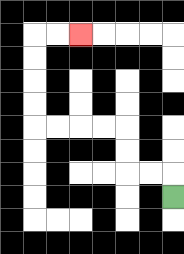{'start': '[7, 8]', 'end': '[3, 1]', 'path_directions': 'U,L,L,U,U,L,L,L,L,U,U,U,U,R,R', 'path_coordinates': '[[7, 8], [7, 7], [6, 7], [5, 7], [5, 6], [5, 5], [4, 5], [3, 5], [2, 5], [1, 5], [1, 4], [1, 3], [1, 2], [1, 1], [2, 1], [3, 1]]'}